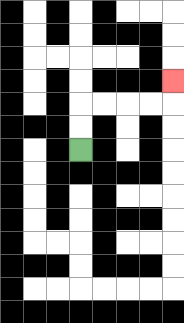{'start': '[3, 6]', 'end': '[7, 3]', 'path_directions': 'U,U,R,R,R,R,U', 'path_coordinates': '[[3, 6], [3, 5], [3, 4], [4, 4], [5, 4], [6, 4], [7, 4], [7, 3]]'}